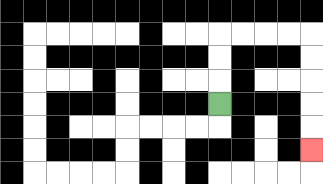{'start': '[9, 4]', 'end': '[13, 6]', 'path_directions': 'U,U,U,R,R,R,R,D,D,D,D,D', 'path_coordinates': '[[9, 4], [9, 3], [9, 2], [9, 1], [10, 1], [11, 1], [12, 1], [13, 1], [13, 2], [13, 3], [13, 4], [13, 5], [13, 6]]'}